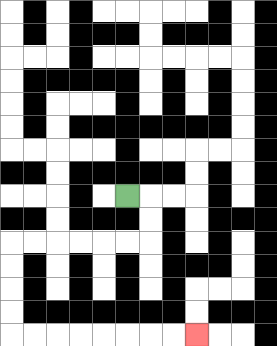{'start': '[5, 8]', 'end': '[8, 14]', 'path_directions': 'R,D,D,L,L,L,L,L,L,D,D,D,D,R,R,R,R,R,R,R,R', 'path_coordinates': '[[5, 8], [6, 8], [6, 9], [6, 10], [5, 10], [4, 10], [3, 10], [2, 10], [1, 10], [0, 10], [0, 11], [0, 12], [0, 13], [0, 14], [1, 14], [2, 14], [3, 14], [4, 14], [5, 14], [6, 14], [7, 14], [8, 14]]'}